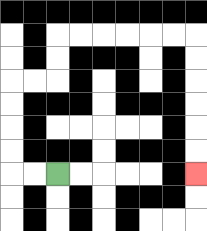{'start': '[2, 7]', 'end': '[8, 7]', 'path_directions': 'L,L,U,U,U,U,R,R,U,U,R,R,R,R,R,R,D,D,D,D,D,D', 'path_coordinates': '[[2, 7], [1, 7], [0, 7], [0, 6], [0, 5], [0, 4], [0, 3], [1, 3], [2, 3], [2, 2], [2, 1], [3, 1], [4, 1], [5, 1], [6, 1], [7, 1], [8, 1], [8, 2], [8, 3], [8, 4], [8, 5], [8, 6], [8, 7]]'}